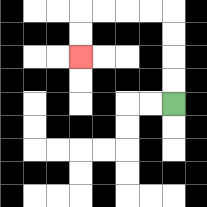{'start': '[7, 4]', 'end': '[3, 2]', 'path_directions': 'U,U,U,U,L,L,L,L,D,D', 'path_coordinates': '[[7, 4], [7, 3], [7, 2], [7, 1], [7, 0], [6, 0], [5, 0], [4, 0], [3, 0], [3, 1], [3, 2]]'}